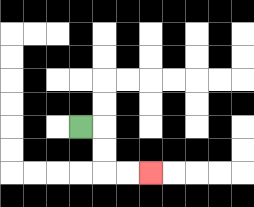{'start': '[3, 5]', 'end': '[6, 7]', 'path_directions': 'R,D,D,R,R', 'path_coordinates': '[[3, 5], [4, 5], [4, 6], [4, 7], [5, 7], [6, 7]]'}